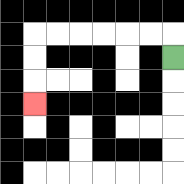{'start': '[7, 2]', 'end': '[1, 4]', 'path_directions': 'U,L,L,L,L,L,L,D,D,D', 'path_coordinates': '[[7, 2], [7, 1], [6, 1], [5, 1], [4, 1], [3, 1], [2, 1], [1, 1], [1, 2], [1, 3], [1, 4]]'}